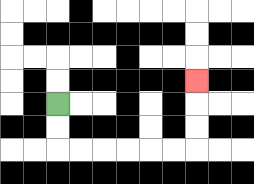{'start': '[2, 4]', 'end': '[8, 3]', 'path_directions': 'D,D,R,R,R,R,R,R,U,U,U', 'path_coordinates': '[[2, 4], [2, 5], [2, 6], [3, 6], [4, 6], [5, 6], [6, 6], [7, 6], [8, 6], [8, 5], [8, 4], [8, 3]]'}